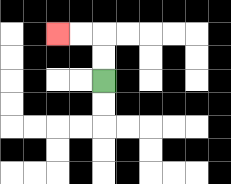{'start': '[4, 3]', 'end': '[2, 1]', 'path_directions': 'U,U,L,L', 'path_coordinates': '[[4, 3], [4, 2], [4, 1], [3, 1], [2, 1]]'}